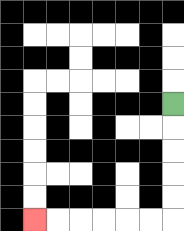{'start': '[7, 4]', 'end': '[1, 9]', 'path_directions': 'D,D,D,D,D,L,L,L,L,L,L', 'path_coordinates': '[[7, 4], [7, 5], [7, 6], [7, 7], [7, 8], [7, 9], [6, 9], [5, 9], [4, 9], [3, 9], [2, 9], [1, 9]]'}